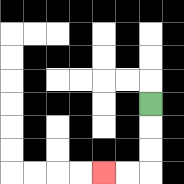{'start': '[6, 4]', 'end': '[4, 7]', 'path_directions': 'D,D,D,L,L', 'path_coordinates': '[[6, 4], [6, 5], [6, 6], [6, 7], [5, 7], [4, 7]]'}